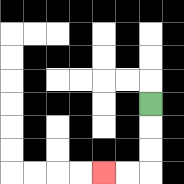{'start': '[6, 4]', 'end': '[4, 7]', 'path_directions': 'D,D,D,L,L', 'path_coordinates': '[[6, 4], [6, 5], [6, 6], [6, 7], [5, 7], [4, 7]]'}